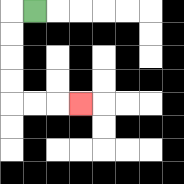{'start': '[1, 0]', 'end': '[3, 4]', 'path_directions': 'L,D,D,D,D,R,R,R', 'path_coordinates': '[[1, 0], [0, 0], [0, 1], [0, 2], [0, 3], [0, 4], [1, 4], [2, 4], [3, 4]]'}